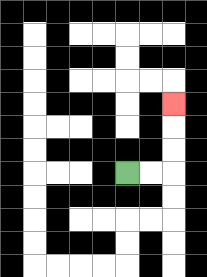{'start': '[5, 7]', 'end': '[7, 4]', 'path_directions': 'R,R,U,U,U', 'path_coordinates': '[[5, 7], [6, 7], [7, 7], [7, 6], [7, 5], [7, 4]]'}